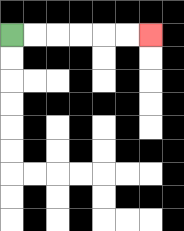{'start': '[0, 1]', 'end': '[6, 1]', 'path_directions': 'R,R,R,R,R,R', 'path_coordinates': '[[0, 1], [1, 1], [2, 1], [3, 1], [4, 1], [5, 1], [6, 1]]'}